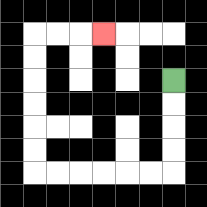{'start': '[7, 3]', 'end': '[4, 1]', 'path_directions': 'D,D,D,D,L,L,L,L,L,L,U,U,U,U,U,U,R,R,R', 'path_coordinates': '[[7, 3], [7, 4], [7, 5], [7, 6], [7, 7], [6, 7], [5, 7], [4, 7], [3, 7], [2, 7], [1, 7], [1, 6], [1, 5], [1, 4], [1, 3], [1, 2], [1, 1], [2, 1], [3, 1], [4, 1]]'}